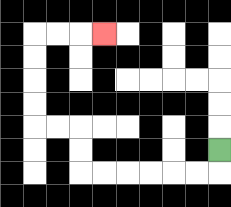{'start': '[9, 6]', 'end': '[4, 1]', 'path_directions': 'D,L,L,L,L,L,L,U,U,L,L,U,U,U,U,R,R,R', 'path_coordinates': '[[9, 6], [9, 7], [8, 7], [7, 7], [6, 7], [5, 7], [4, 7], [3, 7], [3, 6], [3, 5], [2, 5], [1, 5], [1, 4], [1, 3], [1, 2], [1, 1], [2, 1], [3, 1], [4, 1]]'}